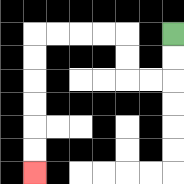{'start': '[7, 1]', 'end': '[1, 7]', 'path_directions': 'D,D,L,L,U,U,L,L,L,L,D,D,D,D,D,D', 'path_coordinates': '[[7, 1], [7, 2], [7, 3], [6, 3], [5, 3], [5, 2], [5, 1], [4, 1], [3, 1], [2, 1], [1, 1], [1, 2], [1, 3], [1, 4], [1, 5], [1, 6], [1, 7]]'}